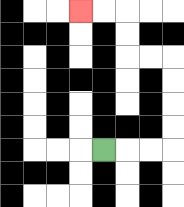{'start': '[4, 6]', 'end': '[3, 0]', 'path_directions': 'R,R,R,U,U,U,U,L,L,U,U,L,L', 'path_coordinates': '[[4, 6], [5, 6], [6, 6], [7, 6], [7, 5], [7, 4], [7, 3], [7, 2], [6, 2], [5, 2], [5, 1], [5, 0], [4, 0], [3, 0]]'}